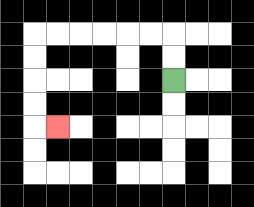{'start': '[7, 3]', 'end': '[2, 5]', 'path_directions': 'U,U,L,L,L,L,L,L,D,D,D,D,R', 'path_coordinates': '[[7, 3], [7, 2], [7, 1], [6, 1], [5, 1], [4, 1], [3, 1], [2, 1], [1, 1], [1, 2], [1, 3], [1, 4], [1, 5], [2, 5]]'}